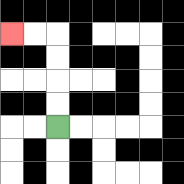{'start': '[2, 5]', 'end': '[0, 1]', 'path_directions': 'U,U,U,U,L,L', 'path_coordinates': '[[2, 5], [2, 4], [2, 3], [2, 2], [2, 1], [1, 1], [0, 1]]'}